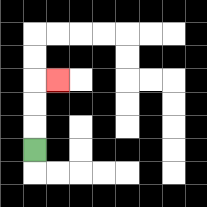{'start': '[1, 6]', 'end': '[2, 3]', 'path_directions': 'U,U,U,R', 'path_coordinates': '[[1, 6], [1, 5], [1, 4], [1, 3], [2, 3]]'}